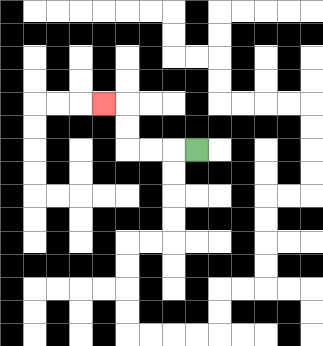{'start': '[8, 6]', 'end': '[4, 4]', 'path_directions': 'L,L,L,U,U,L', 'path_coordinates': '[[8, 6], [7, 6], [6, 6], [5, 6], [5, 5], [5, 4], [4, 4]]'}